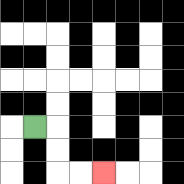{'start': '[1, 5]', 'end': '[4, 7]', 'path_directions': 'R,D,D,R,R', 'path_coordinates': '[[1, 5], [2, 5], [2, 6], [2, 7], [3, 7], [4, 7]]'}